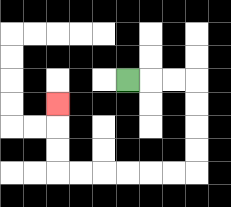{'start': '[5, 3]', 'end': '[2, 4]', 'path_directions': 'R,R,R,D,D,D,D,L,L,L,L,L,L,U,U,U', 'path_coordinates': '[[5, 3], [6, 3], [7, 3], [8, 3], [8, 4], [8, 5], [8, 6], [8, 7], [7, 7], [6, 7], [5, 7], [4, 7], [3, 7], [2, 7], [2, 6], [2, 5], [2, 4]]'}